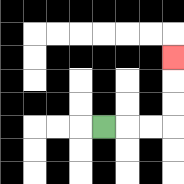{'start': '[4, 5]', 'end': '[7, 2]', 'path_directions': 'R,R,R,U,U,U', 'path_coordinates': '[[4, 5], [5, 5], [6, 5], [7, 5], [7, 4], [7, 3], [7, 2]]'}